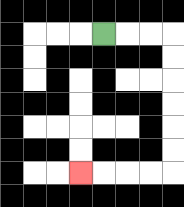{'start': '[4, 1]', 'end': '[3, 7]', 'path_directions': 'R,R,R,D,D,D,D,D,D,L,L,L,L', 'path_coordinates': '[[4, 1], [5, 1], [6, 1], [7, 1], [7, 2], [7, 3], [7, 4], [7, 5], [7, 6], [7, 7], [6, 7], [5, 7], [4, 7], [3, 7]]'}